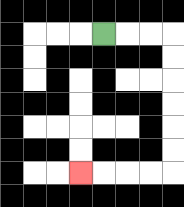{'start': '[4, 1]', 'end': '[3, 7]', 'path_directions': 'R,R,R,D,D,D,D,D,D,L,L,L,L', 'path_coordinates': '[[4, 1], [5, 1], [6, 1], [7, 1], [7, 2], [7, 3], [7, 4], [7, 5], [7, 6], [7, 7], [6, 7], [5, 7], [4, 7], [3, 7]]'}